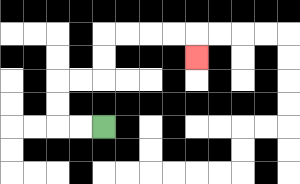{'start': '[4, 5]', 'end': '[8, 2]', 'path_directions': 'L,L,U,U,R,R,U,U,R,R,R,R,D', 'path_coordinates': '[[4, 5], [3, 5], [2, 5], [2, 4], [2, 3], [3, 3], [4, 3], [4, 2], [4, 1], [5, 1], [6, 1], [7, 1], [8, 1], [8, 2]]'}